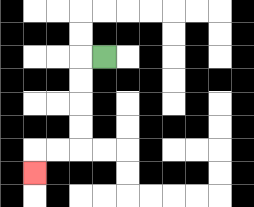{'start': '[4, 2]', 'end': '[1, 7]', 'path_directions': 'L,D,D,D,D,L,L,D', 'path_coordinates': '[[4, 2], [3, 2], [3, 3], [3, 4], [3, 5], [3, 6], [2, 6], [1, 6], [1, 7]]'}